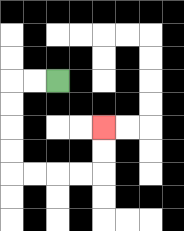{'start': '[2, 3]', 'end': '[4, 5]', 'path_directions': 'L,L,D,D,D,D,R,R,R,R,U,U', 'path_coordinates': '[[2, 3], [1, 3], [0, 3], [0, 4], [0, 5], [0, 6], [0, 7], [1, 7], [2, 7], [3, 7], [4, 7], [4, 6], [4, 5]]'}